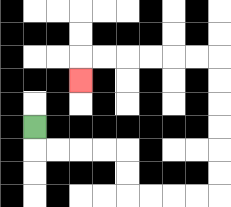{'start': '[1, 5]', 'end': '[3, 3]', 'path_directions': 'D,R,R,R,R,D,D,R,R,R,R,U,U,U,U,U,U,L,L,L,L,L,L,D', 'path_coordinates': '[[1, 5], [1, 6], [2, 6], [3, 6], [4, 6], [5, 6], [5, 7], [5, 8], [6, 8], [7, 8], [8, 8], [9, 8], [9, 7], [9, 6], [9, 5], [9, 4], [9, 3], [9, 2], [8, 2], [7, 2], [6, 2], [5, 2], [4, 2], [3, 2], [3, 3]]'}